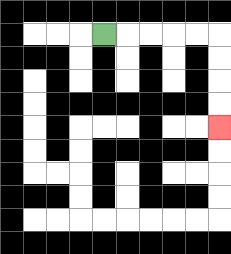{'start': '[4, 1]', 'end': '[9, 5]', 'path_directions': 'R,R,R,R,R,D,D,D,D', 'path_coordinates': '[[4, 1], [5, 1], [6, 1], [7, 1], [8, 1], [9, 1], [9, 2], [9, 3], [9, 4], [9, 5]]'}